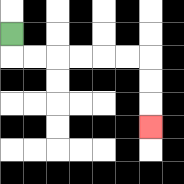{'start': '[0, 1]', 'end': '[6, 5]', 'path_directions': 'D,R,R,R,R,R,R,D,D,D', 'path_coordinates': '[[0, 1], [0, 2], [1, 2], [2, 2], [3, 2], [4, 2], [5, 2], [6, 2], [6, 3], [6, 4], [6, 5]]'}